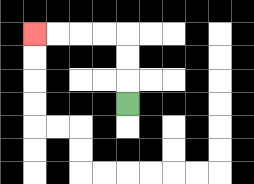{'start': '[5, 4]', 'end': '[1, 1]', 'path_directions': 'U,U,U,L,L,L,L', 'path_coordinates': '[[5, 4], [5, 3], [5, 2], [5, 1], [4, 1], [3, 1], [2, 1], [1, 1]]'}